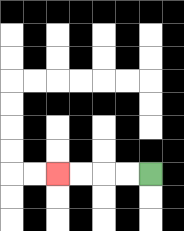{'start': '[6, 7]', 'end': '[2, 7]', 'path_directions': 'L,L,L,L', 'path_coordinates': '[[6, 7], [5, 7], [4, 7], [3, 7], [2, 7]]'}